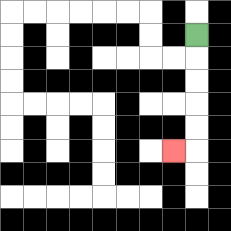{'start': '[8, 1]', 'end': '[7, 6]', 'path_directions': 'D,D,D,D,D,L', 'path_coordinates': '[[8, 1], [8, 2], [8, 3], [8, 4], [8, 5], [8, 6], [7, 6]]'}